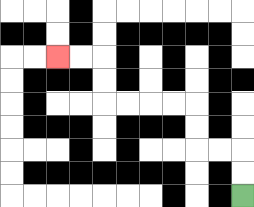{'start': '[10, 8]', 'end': '[2, 2]', 'path_directions': 'U,U,L,L,U,U,L,L,L,L,U,U,L,L', 'path_coordinates': '[[10, 8], [10, 7], [10, 6], [9, 6], [8, 6], [8, 5], [8, 4], [7, 4], [6, 4], [5, 4], [4, 4], [4, 3], [4, 2], [3, 2], [2, 2]]'}